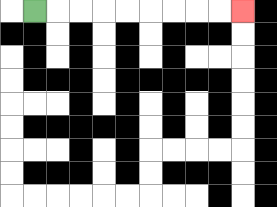{'start': '[1, 0]', 'end': '[10, 0]', 'path_directions': 'R,R,R,R,R,R,R,R,R', 'path_coordinates': '[[1, 0], [2, 0], [3, 0], [4, 0], [5, 0], [6, 0], [7, 0], [8, 0], [9, 0], [10, 0]]'}